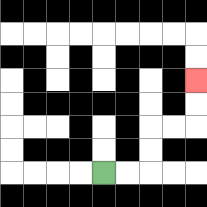{'start': '[4, 7]', 'end': '[8, 3]', 'path_directions': 'R,R,U,U,R,R,U,U', 'path_coordinates': '[[4, 7], [5, 7], [6, 7], [6, 6], [6, 5], [7, 5], [8, 5], [8, 4], [8, 3]]'}